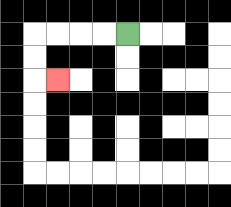{'start': '[5, 1]', 'end': '[2, 3]', 'path_directions': 'L,L,L,L,D,D,R', 'path_coordinates': '[[5, 1], [4, 1], [3, 1], [2, 1], [1, 1], [1, 2], [1, 3], [2, 3]]'}